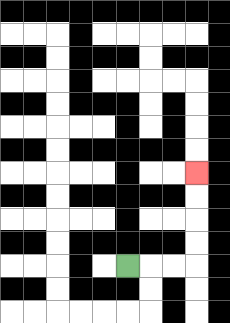{'start': '[5, 11]', 'end': '[8, 7]', 'path_directions': 'R,R,R,U,U,U,U', 'path_coordinates': '[[5, 11], [6, 11], [7, 11], [8, 11], [8, 10], [8, 9], [8, 8], [8, 7]]'}